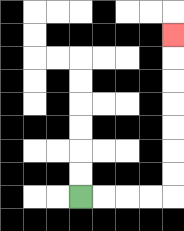{'start': '[3, 8]', 'end': '[7, 1]', 'path_directions': 'R,R,R,R,U,U,U,U,U,U,U', 'path_coordinates': '[[3, 8], [4, 8], [5, 8], [6, 8], [7, 8], [7, 7], [7, 6], [7, 5], [7, 4], [7, 3], [7, 2], [7, 1]]'}